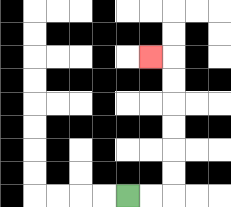{'start': '[5, 8]', 'end': '[6, 2]', 'path_directions': 'R,R,U,U,U,U,U,U,L', 'path_coordinates': '[[5, 8], [6, 8], [7, 8], [7, 7], [7, 6], [7, 5], [7, 4], [7, 3], [7, 2], [6, 2]]'}